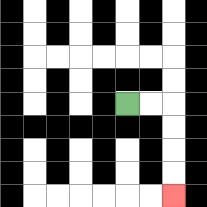{'start': '[5, 4]', 'end': '[7, 8]', 'path_directions': 'R,R,D,D,D,D', 'path_coordinates': '[[5, 4], [6, 4], [7, 4], [7, 5], [7, 6], [7, 7], [7, 8]]'}